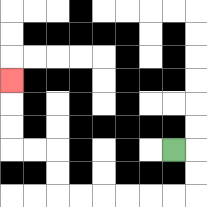{'start': '[7, 6]', 'end': '[0, 3]', 'path_directions': 'R,D,D,L,L,L,L,L,L,U,U,L,L,U,U,U', 'path_coordinates': '[[7, 6], [8, 6], [8, 7], [8, 8], [7, 8], [6, 8], [5, 8], [4, 8], [3, 8], [2, 8], [2, 7], [2, 6], [1, 6], [0, 6], [0, 5], [0, 4], [0, 3]]'}